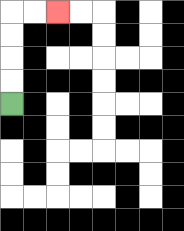{'start': '[0, 4]', 'end': '[2, 0]', 'path_directions': 'U,U,U,U,R,R', 'path_coordinates': '[[0, 4], [0, 3], [0, 2], [0, 1], [0, 0], [1, 0], [2, 0]]'}